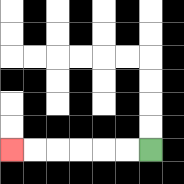{'start': '[6, 6]', 'end': '[0, 6]', 'path_directions': 'L,L,L,L,L,L', 'path_coordinates': '[[6, 6], [5, 6], [4, 6], [3, 6], [2, 6], [1, 6], [0, 6]]'}